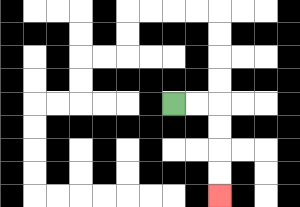{'start': '[7, 4]', 'end': '[9, 8]', 'path_directions': 'R,R,D,D,D,D', 'path_coordinates': '[[7, 4], [8, 4], [9, 4], [9, 5], [9, 6], [9, 7], [9, 8]]'}